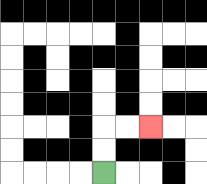{'start': '[4, 7]', 'end': '[6, 5]', 'path_directions': 'U,U,R,R', 'path_coordinates': '[[4, 7], [4, 6], [4, 5], [5, 5], [6, 5]]'}